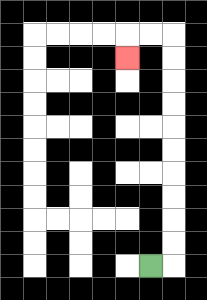{'start': '[6, 11]', 'end': '[5, 2]', 'path_directions': 'R,U,U,U,U,U,U,U,U,U,U,L,L,D', 'path_coordinates': '[[6, 11], [7, 11], [7, 10], [7, 9], [7, 8], [7, 7], [7, 6], [7, 5], [7, 4], [7, 3], [7, 2], [7, 1], [6, 1], [5, 1], [5, 2]]'}